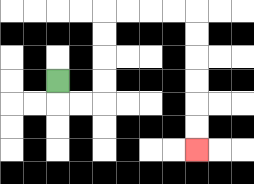{'start': '[2, 3]', 'end': '[8, 6]', 'path_directions': 'D,R,R,U,U,U,U,R,R,R,R,D,D,D,D,D,D', 'path_coordinates': '[[2, 3], [2, 4], [3, 4], [4, 4], [4, 3], [4, 2], [4, 1], [4, 0], [5, 0], [6, 0], [7, 0], [8, 0], [8, 1], [8, 2], [8, 3], [8, 4], [8, 5], [8, 6]]'}